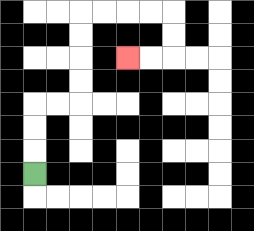{'start': '[1, 7]', 'end': '[5, 2]', 'path_directions': 'U,U,U,R,R,U,U,U,U,R,R,R,R,D,D,L,L', 'path_coordinates': '[[1, 7], [1, 6], [1, 5], [1, 4], [2, 4], [3, 4], [3, 3], [3, 2], [3, 1], [3, 0], [4, 0], [5, 0], [6, 0], [7, 0], [7, 1], [7, 2], [6, 2], [5, 2]]'}